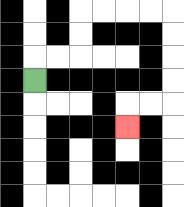{'start': '[1, 3]', 'end': '[5, 5]', 'path_directions': 'U,R,R,U,U,R,R,R,R,D,D,D,D,L,L,D', 'path_coordinates': '[[1, 3], [1, 2], [2, 2], [3, 2], [3, 1], [3, 0], [4, 0], [5, 0], [6, 0], [7, 0], [7, 1], [7, 2], [7, 3], [7, 4], [6, 4], [5, 4], [5, 5]]'}